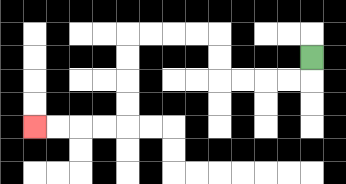{'start': '[13, 2]', 'end': '[1, 5]', 'path_directions': 'D,L,L,L,L,U,U,L,L,L,L,D,D,D,D,L,L,L,L', 'path_coordinates': '[[13, 2], [13, 3], [12, 3], [11, 3], [10, 3], [9, 3], [9, 2], [9, 1], [8, 1], [7, 1], [6, 1], [5, 1], [5, 2], [5, 3], [5, 4], [5, 5], [4, 5], [3, 5], [2, 5], [1, 5]]'}